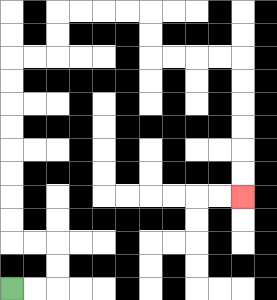{'start': '[0, 12]', 'end': '[10, 8]', 'path_directions': 'R,R,U,U,L,L,U,U,U,U,U,U,U,U,R,R,U,U,R,R,R,R,D,D,R,R,R,R,D,D,D,D,D,D', 'path_coordinates': '[[0, 12], [1, 12], [2, 12], [2, 11], [2, 10], [1, 10], [0, 10], [0, 9], [0, 8], [0, 7], [0, 6], [0, 5], [0, 4], [0, 3], [0, 2], [1, 2], [2, 2], [2, 1], [2, 0], [3, 0], [4, 0], [5, 0], [6, 0], [6, 1], [6, 2], [7, 2], [8, 2], [9, 2], [10, 2], [10, 3], [10, 4], [10, 5], [10, 6], [10, 7], [10, 8]]'}